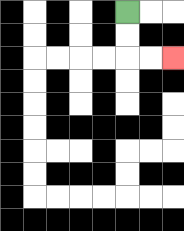{'start': '[5, 0]', 'end': '[7, 2]', 'path_directions': 'D,D,R,R', 'path_coordinates': '[[5, 0], [5, 1], [5, 2], [6, 2], [7, 2]]'}